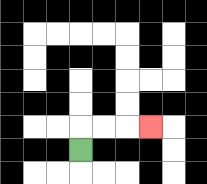{'start': '[3, 6]', 'end': '[6, 5]', 'path_directions': 'U,R,R,R', 'path_coordinates': '[[3, 6], [3, 5], [4, 5], [5, 5], [6, 5]]'}